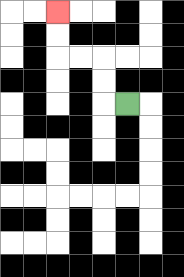{'start': '[5, 4]', 'end': '[2, 0]', 'path_directions': 'L,U,U,L,L,U,U', 'path_coordinates': '[[5, 4], [4, 4], [4, 3], [4, 2], [3, 2], [2, 2], [2, 1], [2, 0]]'}